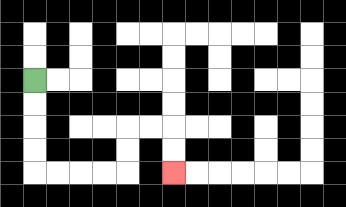{'start': '[1, 3]', 'end': '[7, 7]', 'path_directions': 'D,D,D,D,R,R,R,R,U,U,R,R,D,D', 'path_coordinates': '[[1, 3], [1, 4], [1, 5], [1, 6], [1, 7], [2, 7], [3, 7], [4, 7], [5, 7], [5, 6], [5, 5], [6, 5], [7, 5], [7, 6], [7, 7]]'}